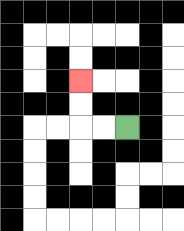{'start': '[5, 5]', 'end': '[3, 3]', 'path_directions': 'L,L,U,U', 'path_coordinates': '[[5, 5], [4, 5], [3, 5], [3, 4], [3, 3]]'}